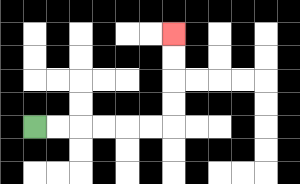{'start': '[1, 5]', 'end': '[7, 1]', 'path_directions': 'R,R,R,R,R,R,U,U,U,U', 'path_coordinates': '[[1, 5], [2, 5], [3, 5], [4, 5], [5, 5], [6, 5], [7, 5], [7, 4], [7, 3], [7, 2], [7, 1]]'}